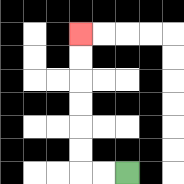{'start': '[5, 7]', 'end': '[3, 1]', 'path_directions': 'L,L,U,U,U,U,U,U', 'path_coordinates': '[[5, 7], [4, 7], [3, 7], [3, 6], [3, 5], [3, 4], [3, 3], [3, 2], [3, 1]]'}